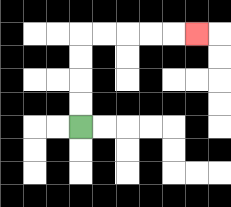{'start': '[3, 5]', 'end': '[8, 1]', 'path_directions': 'U,U,U,U,R,R,R,R,R', 'path_coordinates': '[[3, 5], [3, 4], [3, 3], [3, 2], [3, 1], [4, 1], [5, 1], [6, 1], [7, 1], [8, 1]]'}